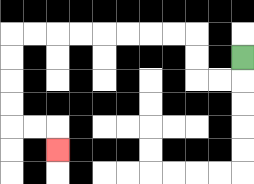{'start': '[10, 2]', 'end': '[2, 6]', 'path_directions': 'D,L,L,U,U,L,L,L,L,L,L,L,L,D,D,D,D,R,R,D', 'path_coordinates': '[[10, 2], [10, 3], [9, 3], [8, 3], [8, 2], [8, 1], [7, 1], [6, 1], [5, 1], [4, 1], [3, 1], [2, 1], [1, 1], [0, 1], [0, 2], [0, 3], [0, 4], [0, 5], [1, 5], [2, 5], [2, 6]]'}